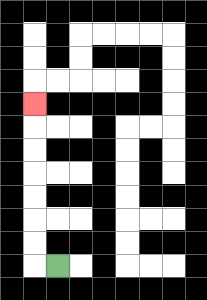{'start': '[2, 11]', 'end': '[1, 4]', 'path_directions': 'L,U,U,U,U,U,U,U', 'path_coordinates': '[[2, 11], [1, 11], [1, 10], [1, 9], [1, 8], [1, 7], [1, 6], [1, 5], [1, 4]]'}